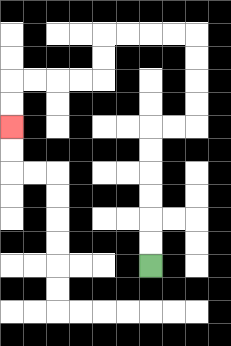{'start': '[6, 11]', 'end': '[0, 5]', 'path_directions': 'U,U,U,U,U,U,R,R,U,U,U,U,L,L,L,L,D,D,L,L,L,L,D,D', 'path_coordinates': '[[6, 11], [6, 10], [6, 9], [6, 8], [6, 7], [6, 6], [6, 5], [7, 5], [8, 5], [8, 4], [8, 3], [8, 2], [8, 1], [7, 1], [6, 1], [5, 1], [4, 1], [4, 2], [4, 3], [3, 3], [2, 3], [1, 3], [0, 3], [0, 4], [0, 5]]'}